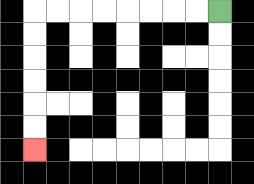{'start': '[9, 0]', 'end': '[1, 6]', 'path_directions': 'L,L,L,L,L,L,L,L,D,D,D,D,D,D', 'path_coordinates': '[[9, 0], [8, 0], [7, 0], [6, 0], [5, 0], [4, 0], [3, 0], [2, 0], [1, 0], [1, 1], [1, 2], [1, 3], [1, 4], [1, 5], [1, 6]]'}